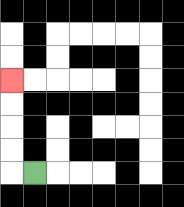{'start': '[1, 7]', 'end': '[0, 3]', 'path_directions': 'L,U,U,U,U', 'path_coordinates': '[[1, 7], [0, 7], [0, 6], [0, 5], [0, 4], [0, 3]]'}